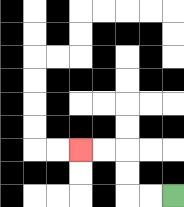{'start': '[7, 8]', 'end': '[3, 6]', 'path_directions': 'L,L,U,U,L,L', 'path_coordinates': '[[7, 8], [6, 8], [5, 8], [5, 7], [5, 6], [4, 6], [3, 6]]'}